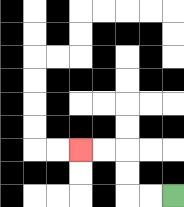{'start': '[7, 8]', 'end': '[3, 6]', 'path_directions': 'L,L,U,U,L,L', 'path_coordinates': '[[7, 8], [6, 8], [5, 8], [5, 7], [5, 6], [4, 6], [3, 6]]'}